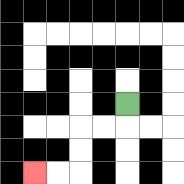{'start': '[5, 4]', 'end': '[1, 7]', 'path_directions': 'D,L,L,D,D,L,L', 'path_coordinates': '[[5, 4], [5, 5], [4, 5], [3, 5], [3, 6], [3, 7], [2, 7], [1, 7]]'}